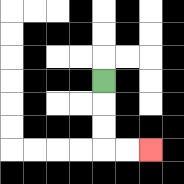{'start': '[4, 3]', 'end': '[6, 6]', 'path_directions': 'D,D,D,R,R', 'path_coordinates': '[[4, 3], [4, 4], [4, 5], [4, 6], [5, 6], [6, 6]]'}